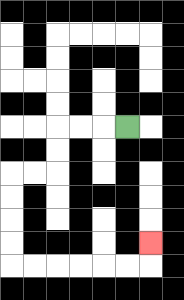{'start': '[5, 5]', 'end': '[6, 10]', 'path_directions': 'L,L,L,D,D,L,L,D,D,D,D,R,R,R,R,R,R,U', 'path_coordinates': '[[5, 5], [4, 5], [3, 5], [2, 5], [2, 6], [2, 7], [1, 7], [0, 7], [0, 8], [0, 9], [0, 10], [0, 11], [1, 11], [2, 11], [3, 11], [4, 11], [5, 11], [6, 11], [6, 10]]'}